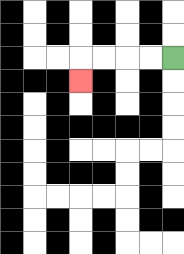{'start': '[7, 2]', 'end': '[3, 3]', 'path_directions': 'L,L,L,L,D', 'path_coordinates': '[[7, 2], [6, 2], [5, 2], [4, 2], [3, 2], [3, 3]]'}